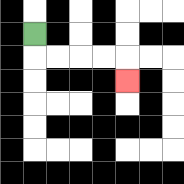{'start': '[1, 1]', 'end': '[5, 3]', 'path_directions': 'D,R,R,R,R,D', 'path_coordinates': '[[1, 1], [1, 2], [2, 2], [3, 2], [4, 2], [5, 2], [5, 3]]'}